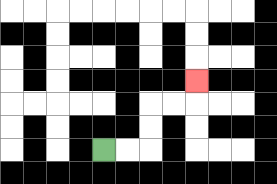{'start': '[4, 6]', 'end': '[8, 3]', 'path_directions': 'R,R,U,U,R,R,U', 'path_coordinates': '[[4, 6], [5, 6], [6, 6], [6, 5], [6, 4], [7, 4], [8, 4], [8, 3]]'}